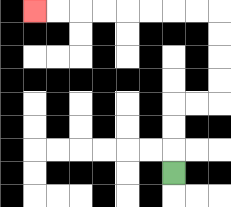{'start': '[7, 7]', 'end': '[1, 0]', 'path_directions': 'U,U,U,R,R,U,U,U,U,L,L,L,L,L,L,L,L', 'path_coordinates': '[[7, 7], [7, 6], [7, 5], [7, 4], [8, 4], [9, 4], [9, 3], [9, 2], [9, 1], [9, 0], [8, 0], [7, 0], [6, 0], [5, 0], [4, 0], [3, 0], [2, 0], [1, 0]]'}